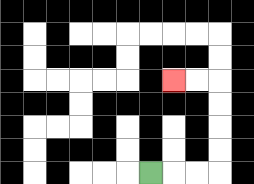{'start': '[6, 7]', 'end': '[7, 3]', 'path_directions': 'R,R,R,U,U,U,U,L,L', 'path_coordinates': '[[6, 7], [7, 7], [8, 7], [9, 7], [9, 6], [9, 5], [9, 4], [9, 3], [8, 3], [7, 3]]'}